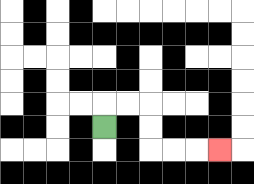{'start': '[4, 5]', 'end': '[9, 6]', 'path_directions': 'U,R,R,D,D,R,R,R', 'path_coordinates': '[[4, 5], [4, 4], [5, 4], [6, 4], [6, 5], [6, 6], [7, 6], [8, 6], [9, 6]]'}